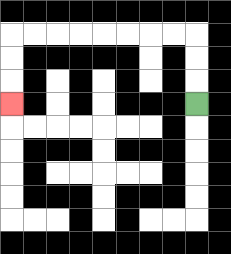{'start': '[8, 4]', 'end': '[0, 4]', 'path_directions': 'U,U,U,L,L,L,L,L,L,L,L,D,D,D', 'path_coordinates': '[[8, 4], [8, 3], [8, 2], [8, 1], [7, 1], [6, 1], [5, 1], [4, 1], [3, 1], [2, 1], [1, 1], [0, 1], [0, 2], [0, 3], [0, 4]]'}